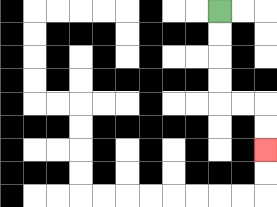{'start': '[9, 0]', 'end': '[11, 6]', 'path_directions': 'D,D,D,D,R,R,D,D', 'path_coordinates': '[[9, 0], [9, 1], [9, 2], [9, 3], [9, 4], [10, 4], [11, 4], [11, 5], [11, 6]]'}